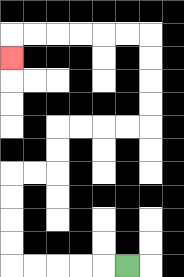{'start': '[5, 11]', 'end': '[0, 2]', 'path_directions': 'L,L,L,L,L,U,U,U,U,R,R,U,U,R,R,R,R,U,U,U,U,L,L,L,L,L,L,D', 'path_coordinates': '[[5, 11], [4, 11], [3, 11], [2, 11], [1, 11], [0, 11], [0, 10], [0, 9], [0, 8], [0, 7], [1, 7], [2, 7], [2, 6], [2, 5], [3, 5], [4, 5], [5, 5], [6, 5], [6, 4], [6, 3], [6, 2], [6, 1], [5, 1], [4, 1], [3, 1], [2, 1], [1, 1], [0, 1], [0, 2]]'}